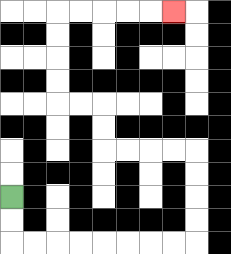{'start': '[0, 8]', 'end': '[7, 0]', 'path_directions': 'D,D,R,R,R,R,R,R,R,R,U,U,U,U,L,L,L,L,U,U,L,L,U,U,U,U,R,R,R,R,R', 'path_coordinates': '[[0, 8], [0, 9], [0, 10], [1, 10], [2, 10], [3, 10], [4, 10], [5, 10], [6, 10], [7, 10], [8, 10], [8, 9], [8, 8], [8, 7], [8, 6], [7, 6], [6, 6], [5, 6], [4, 6], [4, 5], [4, 4], [3, 4], [2, 4], [2, 3], [2, 2], [2, 1], [2, 0], [3, 0], [4, 0], [5, 0], [6, 0], [7, 0]]'}